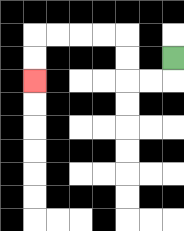{'start': '[7, 2]', 'end': '[1, 3]', 'path_directions': 'D,L,L,U,U,L,L,L,L,D,D', 'path_coordinates': '[[7, 2], [7, 3], [6, 3], [5, 3], [5, 2], [5, 1], [4, 1], [3, 1], [2, 1], [1, 1], [1, 2], [1, 3]]'}